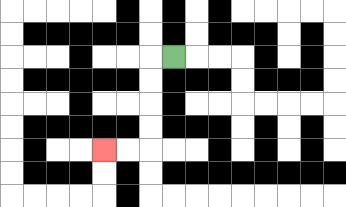{'start': '[7, 2]', 'end': '[4, 6]', 'path_directions': 'L,D,D,D,D,L,L', 'path_coordinates': '[[7, 2], [6, 2], [6, 3], [6, 4], [6, 5], [6, 6], [5, 6], [4, 6]]'}